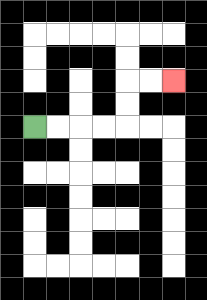{'start': '[1, 5]', 'end': '[7, 3]', 'path_directions': 'R,R,R,R,U,U,R,R', 'path_coordinates': '[[1, 5], [2, 5], [3, 5], [4, 5], [5, 5], [5, 4], [5, 3], [6, 3], [7, 3]]'}